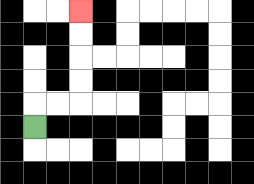{'start': '[1, 5]', 'end': '[3, 0]', 'path_directions': 'U,R,R,U,U,U,U', 'path_coordinates': '[[1, 5], [1, 4], [2, 4], [3, 4], [3, 3], [3, 2], [3, 1], [3, 0]]'}